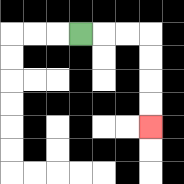{'start': '[3, 1]', 'end': '[6, 5]', 'path_directions': 'R,R,R,D,D,D,D', 'path_coordinates': '[[3, 1], [4, 1], [5, 1], [6, 1], [6, 2], [6, 3], [6, 4], [6, 5]]'}